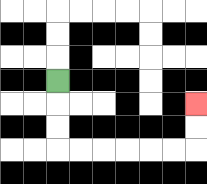{'start': '[2, 3]', 'end': '[8, 4]', 'path_directions': 'D,D,D,R,R,R,R,R,R,U,U', 'path_coordinates': '[[2, 3], [2, 4], [2, 5], [2, 6], [3, 6], [4, 6], [5, 6], [6, 6], [7, 6], [8, 6], [8, 5], [8, 4]]'}